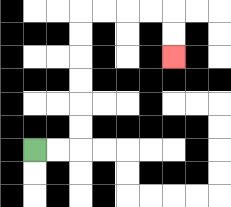{'start': '[1, 6]', 'end': '[7, 2]', 'path_directions': 'R,R,U,U,U,U,U,U,R,R,R,R,D,D', 'path_coordinates': '[[1, 6], [2, 6], [3, 6], [3, 5], [3, 4], [3, 3], [3, 2], [3, 1], [3, 0], [4, 0], [5, 0], [6, 0], [7, 0], [7, 1], [7, 2]]'}